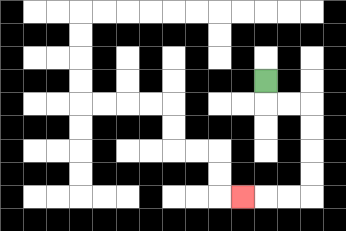{'start': '[11, 3]', 'end': '[10, 8]', 'path_directions': 'D,R,R,D,D,D,D,L,L,L', 'path_coordinates': '[[11, 3], [11, 4], [12, 4], [13, 4], [13, 5], [13, 6], [13, 7], [13, 8], [12, 8], [11, 8], [10, 8]]'}